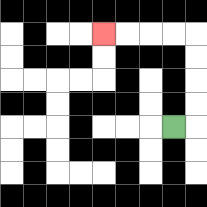{'start': '[7, 5]', 'end': '[4, 1]', 'path_directions': 'R,U,U,U,U,L,L,L,L', 'path_coordinates': '[[7, 5], [8, 5], [8, 4], [8, 3], [8, 2], [8, 1], [7, 1], [6, 1], [5, 1], [4, 1]]'}